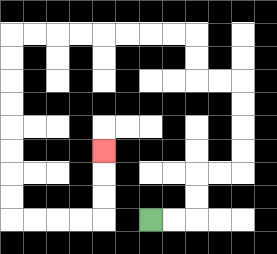{'start': '[6, 9]', 'end': '[4, 6]', 'path_directions': 'R,R,U,U,R,R,U,U,U,U,L,L,U,U,L,L,L,L,L,L,L,L,D,D,D,D,D,D,D,D,R,R,R,R,U,U,U', 'path_coordinates': '[[6, 9], [7, 9], [8, 9], [8, 8], [8, 7], [9, 7], [10, 7], [10, 6], [10, 5], [10, 4], [10, 3], [9, 3], [8, 3], [8, 2], [8, 1], [7, 1], [6, 1], [5, 1], [4, 1], [3, 1], [2, 1], [1, 1], [0, 1], [0, 2], [0, 3], [0, 4], [0, 5], [0, 6], [0, 7], [0, 8], [0, 9], [1, 9], [2, 9], [3, 9], [4, 9], [4, 8], [4, 7], [4, 6]]'}